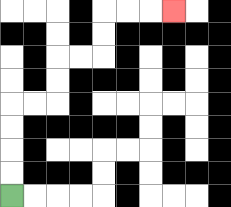{'start': '[0, 8]', 'end': '[7, 0]', 'path_directions': 'U,U,U,U,R,R,U,U,R,R,U,U,R,R,R', 'path_coordinates': '[[0, 8], [0, 7], [0, 6], [0, 5], [0, 4], [1, 4], [2, 4], [2, 3], [2, 2], [3, 2], [4, 2], [4, 1], [4, 0], [5, 0], [6, 0], [7, 0]]'}